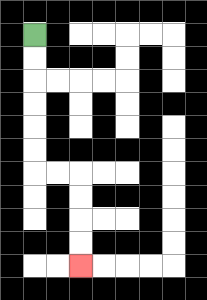{'start': '[1, 1]', 'end': '[3, 11]', 'path_directions': 'D,D,D,D,D,D,R,R,D,D,D,D', 'path_coordinates': '[[1, 1], [1, 2], [1, 3], [1, 4], [1, 5], [1, 6], [1, 7], [2, 7], [3, 7], [3, 8], [3, 9], [3, 10], [3, 11]]'}